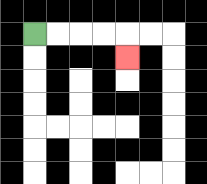{'start': '[1, 1]', 'end': '[5, 2]', 'path_directions': 'R,R,R,R,D', 'path_coordinates': '[[1, 1], [2, 1], [3, 1], [4, 1], [5, 1], [5, 2]]'}